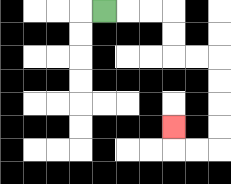{'start': '[4, 0]', 'end': '[7, 5]', 'path_directions': 'R,R,R,D,D,R,R,D,D,D,D,L,L,U', 'path_coordinates': '[[4, 0], [5, 0], [6, 0], [7, 0], [7, 1], [7, 2], [8, 2], [9, 2], [9, 3], [9, 4], [9, 5], [9, 6], [8, 6], [7, 6], [7, 5]]'}